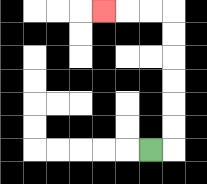{'start': '[6, 6]', 'end': '[4, 0]', 'path_directions': 'R,U,U,U,U,U,U,L,L,L', 'path_coordinates': '[[6, 6], [7, 6], [7, 5], [7, 4], [7, 3], [7, 2], [7, 1], [7, 0], [6, 0], [5, 0], [4, 0]]'}